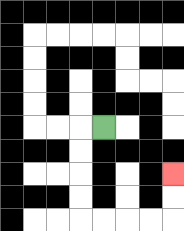{'start': '[4, 5]', 'end': '[7, 7]', 'path_directions': 'L,D,D,D,D,R,R,R,R,U,U', 'path_coordinates': '[[4, 5], [3, 5], [3, 6], [3, 7], [3, 8], [3, 9], [4, 9], [5, 9], [6, 9], [7, 9], [7, 8], [7, 7]]'}